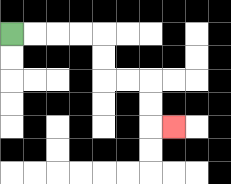{'start': '[0, 1]', 'end': '[7, 5]', 'path_directions': 'R,R,R,R,D,D,R,R,D,D,R', 'path_coordinates': '[[0, 1], [1, 1], [2, 1], [3, 1], [4, 1], [4, 2], [4, 3], [5, 3], [6, 3], [6, 4], [6, 5], [7, 5]]'}